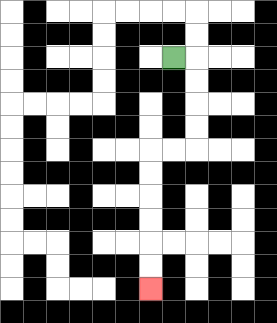{'start': '[7, 2]', 'end': '[6, 12]', 'path_directions': 'R,D,D,D,D,L,L,D,D,D,D,D,D', 'path_coordinates': '[[7, 2], [8, 2], [8, 3], [8, 4], [8, 5], [8, 6], [7, 6], [6, 6], [6, 7], [6, 8], [6, 9], [6, 10], [6, 11], [6, 12]]'}